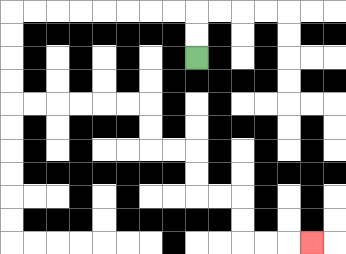{'start': '[8, 2]', 'end': '[13, 10]', 'path_directions': 'U,U,L,L,L,L,L,L,L,L,D,D,D,D,R,R,R,R,R,R,D,D,R,R,D,D,R,R,D,D,R,R,R', 'path_coordinates': '[[8, 2], [8, 1], [8, 0], [7, 0], [6, 0], [5, 0], [4, 0], [3, 0], [2, 0], [1, 0], [0, 0], [0, 1], [0, 2], [0, 3], [0, 4], [1, 4], [2, 4], [3, 4], [4, 4], [5, 4], [6, 4], [6, 5], [6, 6], [7, 6], [8, 6], [8, 7], [8, 8], [9, 8], [10, 8], [10, 9], [10, 10], [11, 10], [12, 10], [13, 10]]'}